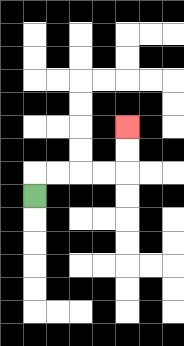{'start': '[1, 8]', 'end': '[5, 5]', 'path_directions': 'U,R,R,R,R,U,U', 'path_coordinates': '[[1, 8], [1, 7], [2, 7], [3, 7], [4, 7], [5, 7], [5, 6], [5, 5]]'}